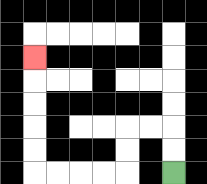{'start': '[7, 7]', 'end': '[1, 2]', 'path_directions': 'U,U,L,L,D,D,L,L,L,L,U,U,U,U,U', 'path_coordinates': '[[7, 7], [7, 6], [7, 5], [6, 5], [5, 5], [5, 6], [5, 7], [4, 7], [3, 7], [2, 7], [1, 7], [1, 6], [1, 5], [1, 4], [1, 3], [1, 2]]'}